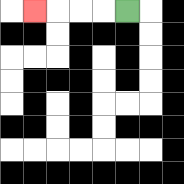{'start': '[5, 0]', 'end': '[1, 0]', 'path_directions': 'L,L,L,L', 'path_coordinates': '[[5, 0], [4, 0], [3, 0], [2, 0], [1, 0]]'}